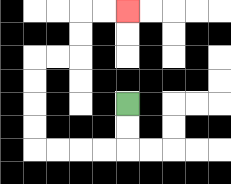{'start': '[5, 4]', 'end': '[5, 0]', 'path_directions': 'D,D,L,L,L,L,U,U,U,U,R,R,U,U,R,R', 'path_coordinates': '[[5, 4], [5, 5], [5, 6], [4, 6], [3, 6], [2, 6], [1, 6], [1, 5], [1, 4], [1, 3], [1, 2], [2, 2], [3, 2], [3, 1], [3, 0], [4, 0], [5, 0]]'}